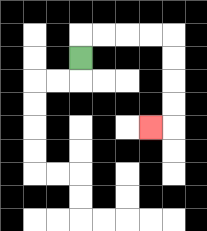{'start': '[3, 2]', 'end': '[6, 5]', 'path_directions': 'U,R,R,R,R,D,D,D,D,L', 'path_coordinates': '[[3, 2], [3, 1], [4, 1], [5, 1], [6, 1], [7, 1], [7, 2], [7, 3], [7, 4], [7, 5], [6, 5]]'}